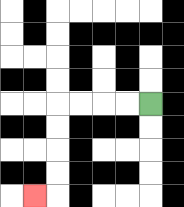{'start': '[6, 4]', 'end': '[1, 8]', 'path_directions': 'L,L,L,L,D,D,D,D,L', 'path_coordinates': '[[6, 4], [5, 4], [4, 4], [3, 4], [2, 4], [2, 5], [2, 6], [2, 7], [2, 8], [1, 8]]'}